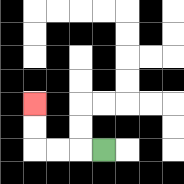{'start': '[4, 6]', 'end': '[1, 4]', 'path_directions': 'L,L,L,U,U', 'path_coordinates': '[[4, 6], [3, 6], [2, 6], [1, 6], [1, 5], [1, 4]]'}